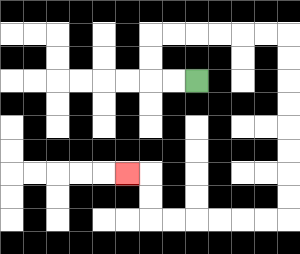{'start': '[8, 3]', 'end': '[5, 7]', 'path_directions': 'L,L,U,U,R,R,R,R,R,R,D,D,D,D,D,D,D,D,L,L,L,L,L,L,U,U,L', 'path_coordinates': '[[8, 3], [7, 3], [6, 3], [6, 2], [6, 1], [7, 1], [8, 1], [9, 1], [10, 1], [11, 1], [12, 1], [12, 2], [12, 3], [12, 4], [12, 5], [12, 6], [12, 7], [12, 8], [12, 9], [11, 9], [10, 9], [9, 9], [8, 9], [7, 9], [6, 9], [6, 8], [6, 7], [5, 7]]'}